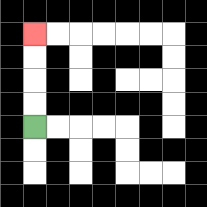{'start': '[1, 5]', 'end': '[1, 1]', 'path_directions': 'U,U,U,U', 'path_coordinates': '[[1, 5], [1, 4], [1, 3], [1, 2], [1, 1]]'}